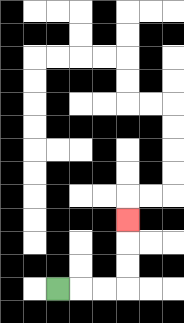{'start': '[2, 12]', 'end': '[5, 9]', 'path_directions': 'R,R,R,U,U,U', 'path_coordinates': '[[2, 12], [3, 12], [4, 12], [5, 12], [5, 11], [5, 10], [5, 9]]'}